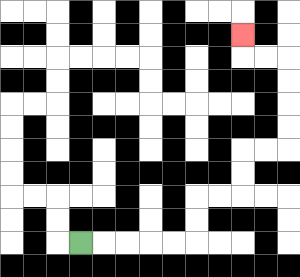{'start': '[3, 10]', 'end': '[10, 1]', 'path_directions': 'R,R,R,R,R,U,U,R,R,U,U,R,R,U,U,U,U,L,L,U', 'path_coordinates': '[[3, 10], [4, 10], [5, 10], [6, 10], [7, 10], [8, 10], [8, 9], [8, 8], [9, 8], [10, 8], [10, 7], [10, 6], [11, 6], [12, 6], [12, 5], [12, 4], [12, 3], [12, 2], [11, 2], [10, 2], [10, 1]]'}